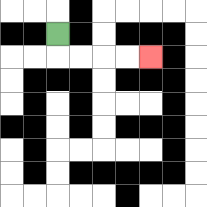{'start': '[2, 1]', 'end': '[6, 2]', 'path_directions': 'D,R,R,R,R', 'path_coordinates': '[[2, 1], [2, 2], [3, 2], [4, 2], [5, 2], [6, 2]]'}